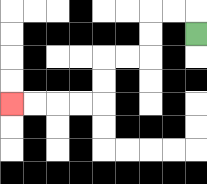{'start': '[8, 1]', 'end': '[0, 4]', 'path_directions': 'U,L,L,D,D,L,L,D,D,L,L,L,L', 'path_coordinates': '[[8, 1], [8, 0], [7, 0], [6, 0], [6, 1], [6, 2], [5, 2], [4, 2], [4, 3], [4, 4], [3, 4], [2, 4], [1, 4], [0, 4]]'}